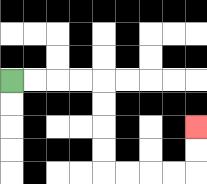{'start': '[0, 3]', 'end': '[8, 5]', 'path_directions': 'R,R,R,R,D,D,D,D,R,R,R,R,U,U', 'path_coordinates': '[[0, 3], [1, 3], [2, 3], [3, 3], [4, 3], [4, 4], [4, 5], [4, 6], [4, 7], [5, 7], [6, 7], [7, 7], [8, 7], [8, 6], [8, 5]]'}